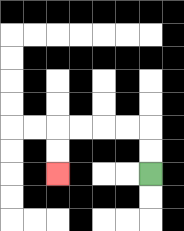{'start': '[6, 7]', 'end': '[2, 7]', 'path_directions': 'U,U,L,L,L,L,D,D', 'path_coordinates': '[[6, 7], [6, 6], [6, 5], [5, 5], [4, 5], [3, 5], [2, 5], [2, 6], [2, 7]]'}